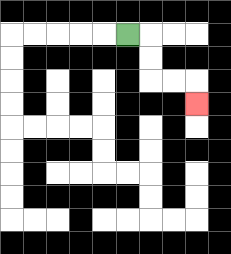{'start': '[5, 1]', 'end': '[8, 4]', 'path_directions': 'R,D,D,R,R,D', 'path_coordinates': '[[5, 1], [6, 1], [6, 2], [6, 3], [7, 3], [8, 3], [8, 4]]'}